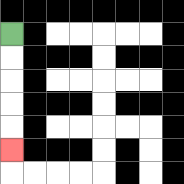{'start': '[0, 1]', 'end': '[0, 6]', 'path_directions': 'D,D,D,D,D', 'path_coordinates': '[[0, 1], [0, 2], [0, 3], [0, 4], [0, 5], [0, 6]]'}